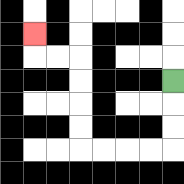{'start': '[7, 3]', 'end': '[1, 1]', 'path_directions': 'D,D,D,L,L,L,L,U,U,U,U,L,L,U', 'path_coordinates': '[[7, 3], [7, 4], [7, 5], [7, 6], [6, 6], [5, 6], [4, 6], [3, 6], [3, 5], [3, 4], [3, 3], [3, 2], [2, 2], [1, 2], [1, 1]]'}